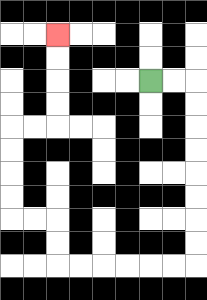{'start': '[6, 3]', 'end': '[2, 1]', 'path_directions': 'R,R,D,D,D,D,D,D,D,D,L,L,L,L,L,L,U,U,L,L,U,U,U,U,R,R,U,U,U,U', 'path_coordinates': '[[6, 3], [7, 3], [8, 3], [8, 4], [8, 5], [8, 6], [8, 7], [8, 8], [8, 9], [8, 10], [8, 11], [7, 11], [6, 11], [5, 11], [4, 11], [3, 11], [2, 11], [2, 10], [2, 9], [1, 9], [0, 9], [0, 8], [0, 7], [0, 6], [0, 5], [1, 5], [2, 5], [2, 4], [2, 3], [2, 2], [2, 1]]'}